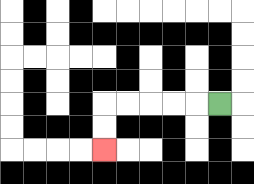{'start': '[9, 4]', 'end': '[4, 6]', 'path_directions': 'L,L,L,L,L,D,D', 'path_coordinates': '[[9, 4], [8, 4], [7, 4], [6, 4], [5, 4], [4, 4], [4, 5], [4, 6]]'}